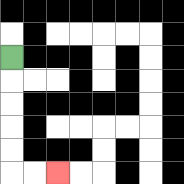{'start': '[0, 2]', 'end': '[2, 7]', 'path_directions': 'D,D,D,D,D,R,R', 'path_coordinates': '[[0, 2], [0, 3], [0, 4], [0, 5], [0, 6], [0, 7], [1, 7], [2, 7]]'}